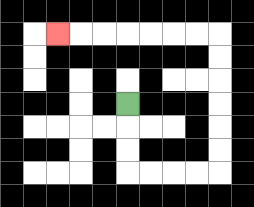{'start': '[5, 4]', 'end': '[2, 1]', 'path_directions': 'D,D,D,R,R,R,R,U,U,U,U,U,U,L,L,L,L,L,L,L', 'path_coordinates': '[[5, 4], [5, 5], [5, 6], [5, 7], [6, 7], [7, 7], [8, 7], [9, 7], [9, 6], [9, 5], [9, 4], [9, 3], [9, 2], [9, 1], [8, 1], [7, 1], [6, 1], [5, 1], [4, 1], [3, 1], [2, 1]]'}